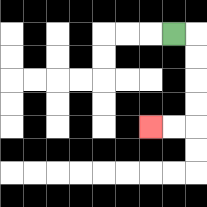{'start': '[7, 1]', 'end': '[6, 5]', 'path_directions': 'R,D,D,D,D,L,L', 'path_coordinates': '[[7, 1], [8, 1], [8, 2], [8, 3], [8, 4], [8, 5], [7, 5], [6, 5]]'}